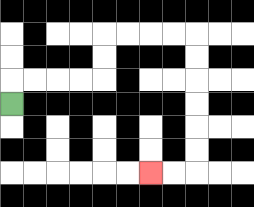{'start': '[0, 4]', 'end': '[6, 7]', 'path_directions': 'U,R,R,R,R,U,U,R,R,R,R,D,D,D,D,D,D,L,L', 'path_coordinates': '[[0, 4], [0, 3], [1, 3], [2, 3], [3, 3], [4, 3], [4, 2], [4, 1], [5, 1], [6, 1], [7, 1], [8, 1], [8, 2], [8, 3], [8, 4], [8, 5], [8, 6], [8, 7], [7, 7], [6, 7]]'}